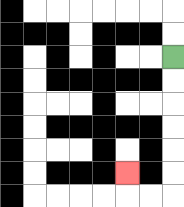{'start': '[7, 2]', 'end': '[5, 7]', 'path_directions': 'D,D,D,D,D,D,L,L,U', 'path_coordinates': '[[7, 2], [7, 3], [7, 4], [7, 5], [7, 6], [7, 7], [7, 8], [6, 8], [5, 8], [5, 7]]'}